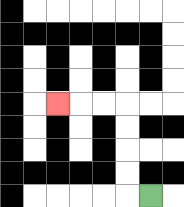{'start': '[6, 8]', 'end': '[2, 4]', 'path_directions': 'L,U,U,U,U,L,L,L', 'path_coordinates': '[[6, 8], [5, 8], [5, 7], [5, 6], [5, 5], [5, 4], [4, 4], [3, 4], [2, 4]]'}